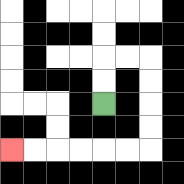{'start': '[4, 4]', 'end': '[0, 6]', 'path_directions': 'U,U,R,R,D,D,D,D,L,L,L,L,L,L', 'path_coordinates': '[[4, 4], [4, 3], [4, 2], [5, 2], [6, 2], [6, 3], [6, 4], [6, 5], [6, 6], [5, 6], [4, 6], [3, 6], [2, 6], [1, 6], [0, 6]]'}